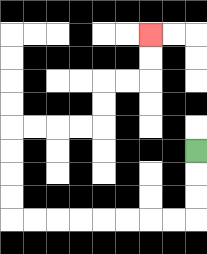{'start': '[8, 6]', 'end': '[6, 1]', 'path_directions': 'D,D,D,L,L,L,L,L,L,L,L,U,U,U,U,R,R,R,R,U,U,R,R,U,U', 'path_coordinates': '[[8, 6], [8, 7], [8, 8], [8, 9], [7, 9], [6, 9], [5, 9], [4, 9], [3, 9], [2, 9], [1, 9], [0, 9], [0, 8], [0, 7], [0, 6], [0, 5], [1, 5], [2, 5], [3, 5], [4, 5], [4, 4], [4, 3], [5, 3], [6, 3], [6, 2], [6, 1]]'}